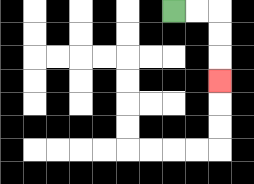{'start': '[7, 0]', 'end': '[9, 3]', 'path_directions': 'R,R,D,D,D', 'path_coordinates': '[[7, 0], [8, 0], [9, 0], [9, 1], [9, 2], [9, 3]]'}